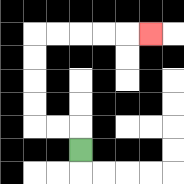{'start': '[3, 6]', 'end': '[6, 1]', 'path_directions': 'U,L,L,U,U,U,U,R,R,R,R,R', 'path_coordinates': '[[3, 6], [3, 5], [2, 5], [1, 5], [1, 4], [1, 3], [1, 2], [1, 1], [2, 1], [3, 1], [4, 1], [5, 1], [6, 1]]'}